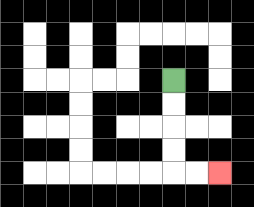{'start': '[7, 3]', 'end': '[9, 7]', 'path_directions': 'D,D,D,D,R,R', 'path_coordinates': '[[7, 3], [7, 4], [7, 5], [7, 6], [7, 7], [8, 7], [9, 7]]'}